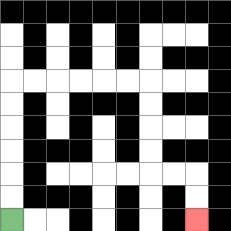{'start': '[0, 9]', 'end': '[8, 9]', 'path_directions': 'U,U,U,U,U,U,R,R,R,R,R,R,D,D,D,D,R,R,D,D', 'path_coordinates': '[[0, 9], [0, 8], [0, 7], [0, 6], [0, 5], [0, 4], [0, 3], [1, 3], [2, 3], [3, 3], [4, 3], [5, 3], [6, 3], [6, 4], [6, 5], [6, 6], [6, 7], [7, 7], [8, 7], [8, 8], [8, 9]]'}